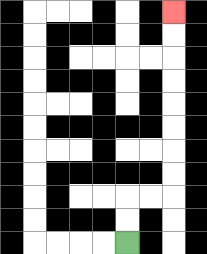{'start': '[5, 10]', 'end': '[7, 0]', 'path_directions': 'U,U,R,R,U,U,U,U,U,U,U,U', 'path_coordinates': '[[5, 10], [5, 9], [5, 8], [6, 8], [7, 8], [7, 7], [7, 6], [7, 5], [7, 4], [7, 3], [7, 2], [7, 1], [7, 0]]'}